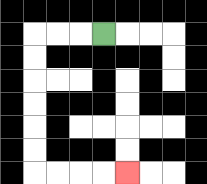{'start': '[4, 1]', 'end': '[5, 7]', 'path_directions': 'L,L,L,D,D,D,D,D,D,R,R,R,R', 'path_coordinates': '[[4, 1], [3, 1], [2, 1], [1, 1], [1, 2], [1, 3], [1, 4], [1, 5], [1, 6], [1, 7], [2, 7], [3, 7], [4, 7], [5, 7]]'}